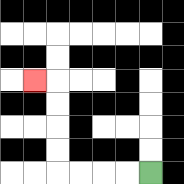{'start': '[6, 7]', 'end': '[1, 3]', 'path_directions': 'L,L,L,L,U,U,U,U,L', 'path_coordinates': '[[6, 7], [5, 7], [4, 7], [3, 7], [2, 7], [2, 6], [2, 5], [2, 4], [2, 3], [1, 3]]'}